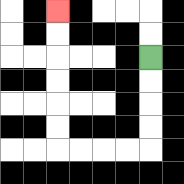{'start': '[6, 2]', 'end': '[2, 0]', 'path_directions': 'D,D,D,D,L,L,L,L,U,U,U,U,U,U', 'path_coordinates': '[[6, 2], [6, 3], [6, 4], [6, 5], [6, 6], [5, 6], [4, 6], [3, 6], [2, 6], [2, 5], [2, 4], [2, 3], [2, 2], [2, 1], [2, 0]]'}